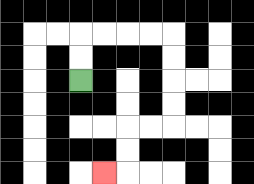{'start': '[3, 3]', 'end': '[4, 7]', 'path_directions': 'U,U,R,R,R,R,D,D,D,D,L,L,D,D,L', 'path_coordinates': '[[3, 3], [3, 2], [3, 1], [4, 1], [5, 1], [6, 1], [7, 1], [7, 2], [7, 3], [7, 4], [7, 5], [6, 5], [5, 5], [5, 6], [5, 7], [4, 7]]'}